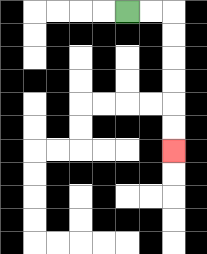{'start': '[5, 0]', 'end': '[7, 6]', 'path_directions': 'R,R,D,D,D,D,D,D', 'path_coordinates': '[[5, 0], [6, 0], [7, 0], [7, 1], [7, 2], [7, 3], [7, 4], [7, 5], [7, 6]]'}